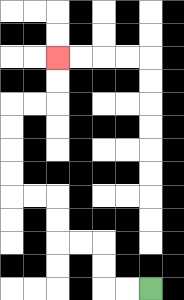{'start': '[6, 12]', 'end': '[2, 2]', 'path_directions': 'L,L,U,U,L,L,U,U,L,L,U,U,U,U,R,R,U,U', 'path_coordinates': '[[6, 12], [5, 12], [4, 12], [4, 11], [4, 10], [3, 10], [2, 10], [2, 9], [2, 8], [1, 8], [0, 8], [0, 7], [0, 6], [0, 5], [0, 4], [1, 4], [2, 4], [2, 3], [2, 2]]'}